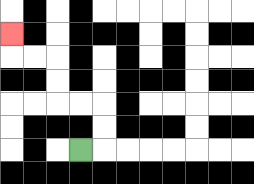{'start': '[3, 6]', 'end': '[0, 1]', 'path_directions': 'R,U,U,L,L,U,U,L,L,U', 'path_coordinates': '[[3, 6], [4, 6], [4, 5], [4, 4], [3, 4], [2, 4], [2, 3], [2, 2], [1, 2], [0, 2], [0, 1]]'}